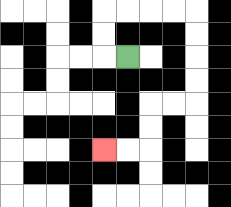{'start': '[5, 2]', 'end': '[4, 6]', 'path_directions': 'L,U,U,R,R,R,R,D,D,D,D,L,L,D,D,L,L', 'path_coordinates': '[[5, 2], [4, 2], [4, 1], [4, 0], [5, 0], [6, 0], [7, 0], [8, 0], [8, 1], [8, 2], [8, 3], [8, 4], [7, 4], [6, 4], [6, 5], [6, 6], [5, 6], [4, 6]]'}